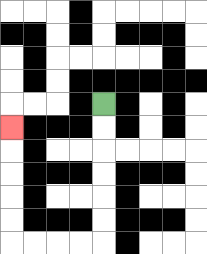{'start': '[4, 4]', 'end': '[0, 5]', 'path_directions': 'D,D,D,D,D,D,L,L,L,L,U,U,U,U,U', 'path_coordinates': '[[4, 4], [4, 5], [4, 6], [4, 7], [4, 8], [4, 9], [4, 10], [3, 10], [2, 10], [1, 10], [0, 10], [0, 9], [0, 8], [0, 7], [0, 6], [0, 5]]'}